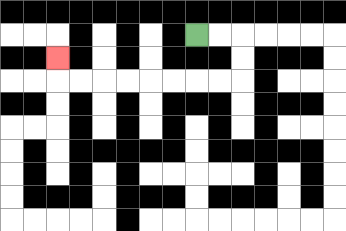{'start': '[8, 1]', 'end': '[2, 2]', 'path_directions': 'R,R,D,D,L,L,L,L,L,L,L,L,U', 'path_coordinates': '[[8, 1], [9, 1], [10, 1], [10, 2], [10, 3], [9, 3], [8, 3], [7, 3], [6, 3], [5, 3], [4, 3], [3, 3], [2, 3], [2, 2]]'}